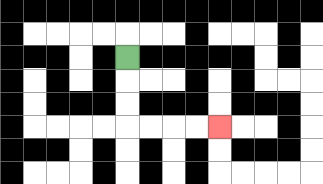{'start': '[5, 2]', 'end': '[9, 5]', 'path_directions': 'D,D,D,R,R,R,R', 'path_coordinates': '[[5, 2], [5, 3], [5, 4], [5, 5], [6, 5], [7, 5], [8, 5], [9, 5]]'}